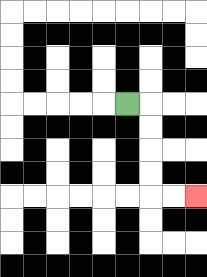{'start': '[5, 4]', 'end': '[8, 8]', 'path_directions': 'R,D,D,D,D,R,R', 'path_coordinates': '[[5, 4], [6, 4], [6, 5], [6, 6], [6, 7], [6, 8], [7, 8], [8, 8]]'}